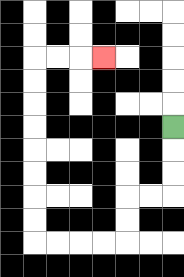{'start': '[7, 5]', 'end': '[4, 2]', 'path_directions': 'D,D,D,L,L,D,D,L,L,L,L,U,U,U,U,U,U,U,U,R,R,R', 'path_coordinates': '[[7, 5], [7, 6], [7, 7], [7, 8], [6, 8], [5, 8], [5, 9], [5, 10], [4, 10], [3, 10], [2, 10], [1, 10], [1, 9], [1, 8], [1, 7], [1, 6], [1, 5], [1, 4], [1, 3], [1, 2], [2, 2], [3, 2], [4, 2]]'}